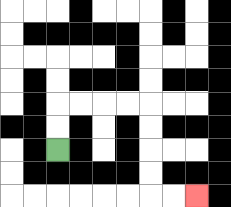{'start': '[2, 6]', 'end': '[8, 8]', 'path_directions': 'U,U,R,R,R,R,D,D,D,D,R,R', 'path_coordinates': '[[2, 6], [2, 5], [2, 4], [3, 4], [4, 4], [5, 4], [6, 4], [6, 5], [6, 6], [6, 7], [6, 8], [7, 8], [8, 8]]'}